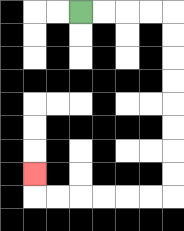{'start': '[3, 0]', 'end': '[1, 7]', 'path_directions': 'R,R,R,R,D,D,D,D,D,D,D,D,L,L,L,L,L,L,U', 'path_coordinates': '[[3, 0], [4, 0], [5, 0], [6, 0], [7, 0], [7, 1], [7, 2], [7, 3], [7, 4], [7, 5], [7, 6], [7, 7], [7, 8], [6, 8], [5, 8], [4, 8], [3, 8], [2, 8], [1, 8], [1, 7]]'}